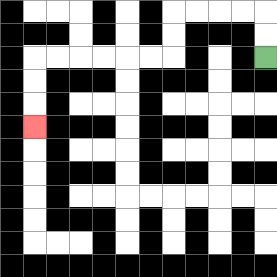{'start': '[11, 2]', 'end': '[1, 5]', 'path_directions': 'U,U,L,L,L,L,D,D,L,L,L,L,L,L,D,D,D', 'path_coordinates': '[[11, 2], [11, 1], [11, 0], [10, 0], [9, 0], [8, 0], [7, 0], [7, 1], [7, 2], [6, 2], [5, 2], [4, 2], [3, 2], [2, 2], [1, 2], [1, 3], [1, 4], [1, 5]]'}